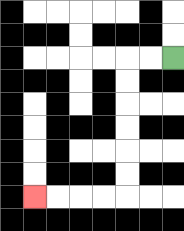{'start': '[7, 2]', 'end': '[1, 8]', 'path_directions': 'L,L,D,D,D,D,D,D,L,L,L,L', 'path_coordinates': '[[7, 2], [6, 2], [5, 2], [5, 3], [5, 4], [5, 5], [5, 6], [5, 7], [5, 8], [4, 8], [3, 8], [2, 8], [1, 8]]'}